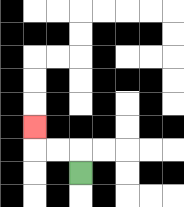{'start': '[3, 7]', 'end': '[1, 5]', 'path_directions': 'U,L,L,U', 'path_coordinates': '[[3, 7], [3, 6], [2, 6], [1, 6], [1, 5]]'}